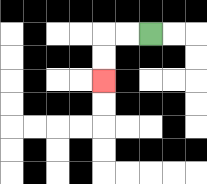{'start': '[6, 1]', 'end': '[4, 3]', 'path_directions': 'L,L,D,D', 'path_coordinates': '[[6, 1], [5, 1], [4, 1], [4, 2], [4, 3]]'}